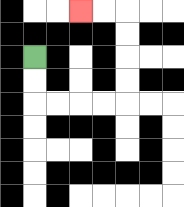{'start': '[1, 2]', 'end': '[3, 0]', 'path_directions': 'D,D,R,R,R,R,U,U,U,U,L,L', 'path_coordinates': '[[1, 2], [1, 3], [1, 4], [2, 4], [3, 4], [4, 4], [5, 4], [5, 3], [5, 2], [5, 1], [5, 0], [4, 0], [3, 0]]'}